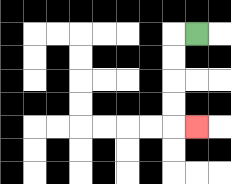{'start': '[8, 1]', 'end': '[8, 5]', 'path_directions': 'L,D,D,D,D,R', 'path_coordinates': '[[8, 1], [7, 1], [7, 2], [7, 3], [7, 4], [7, 5], [8, 5]]'}